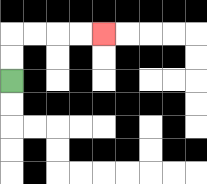{'start': '[0, 3]', 'end': '[4, 1]', 'path_directions': 'U,U,R,R,R,R', 'path_coordinates': '[[0, 3], [0, 2], [0, 1], [1, 1], [2, 1], [3, 1], [4, 1]]'}